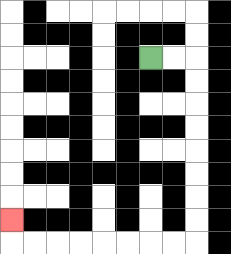{'start': '[6, 2]', 'end': '[0, 9]', 'path_directions': 'R,R,D,D,D,D,D,D,D,D,L,L,L,L,L,L,L,L,U', 'path_coordinates': '[[6, 2], [7, 2], [8, 2], [8, 3], [8, 4], [8, 5], [8, 6], [8, 7], [8, 8], [8, 9], [8, 10], [7, 10], [6, 10], [5, 10], [4, 10], [3, 10], [2, 10], [1, 10], [0, 10], [0, 9]]'}